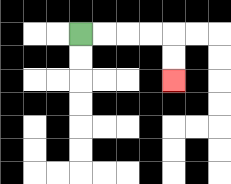{'start': '[3, 1]', 'end': '[7, 3]', 'path_directions': 'R,R,R,R,D,D', 'path_coordinates': '[[3, 1], [4, 1], [5, 1], [6, 1], [7, 1], [7, 2], [7, 3]]'}